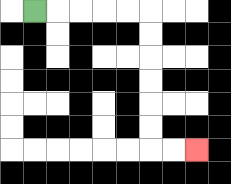{'start': '[1, 0]', 'end': '[8, 6]', 'path_directions': 'R,R,R,R,R,D,D,D,D,D,D,R,R', 'path_coordinates': '[[1, 0], [2, 0], [3, 0], [4, 0], [5, 0], [6, 0], [6, 1], [6, 2], [6, 3], [6, 4], [6, 5], [6, 6], [7, 6], [8, 6]]'}